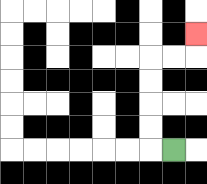{'start': '[7, 6]', 'end': '[8, 1]', 'path_directions': 'L,U,U,U,U,R,R,U', 'path_coordinates': '[[7, 6], [6, 6], [6, 5], [6, 4], [6, 3], [6, 2], [7, 2], [8, 2], [8, 1]]'}